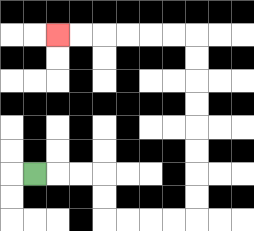{'start': '[1, 7]', 'end': '[2, 1]', 'path_directions': 'R,R,R,D,D,R,R,R,R,U,U,U,U,U,U,U,U,L,L,L,L,L,L', 'path_coordinates': '[[1, 7], [2, 7], [3, 7], [4, 7], [4, 8], [4, 9], [5, 9], [6, 9], [7, 9], [8, 9], [8, 8], [8, 7], [8, 6], [8, 5], [8, 4], [8, 3], [8, 2], [8, 1], [7, 1], [6, 1], [5, 1], [4, 1], [3, 1], [2, 1]]'}